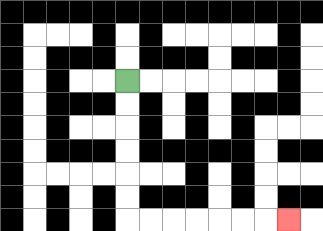{'start': '[5, 3]', 'end': '[12, 9]', 'path_directions': 'D,D,D,D,D,D,R,R,R,R,R,R,R', 'path_coordinates': '[[5, 3], [5, 4], [5, 5], [5, 6], [5, 7], [5, 8], [5, 9], [6, 9], [7, 9], [8, 9], [9, 9], [10, 9], [11, 9], [12, 9]]'}